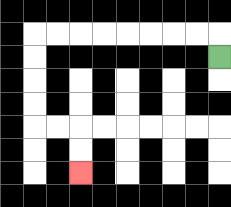{'start': '[9, 2]', 'end': '[3, 7]', 'path_directions': 'U,L,L,L,L,L,L,L,L,D,D,D,D,R,R,D,D', 'path_coordinates': '[[9, 2], [9, 1], [8, 1], [7, 1], [6, 1], [5, 1], [4, 1], [3, 1], [2, 1], [1, 1], [1, 2], [1, 3], [1, 4], [1, 5], [2, 5], [3, 5], [3, 6], [3, 7]]'}